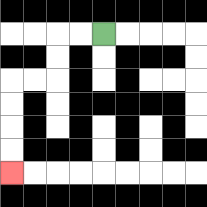{'start': '[4, 1]', 'end': '[0, 7]', 'path_directions': 'L,L,D,D,L,L,D,D,D,D', 'path_coordinates': '[[4, 1], [3, 1], [2, 1], [2, 2], [2, 3], [1, 3], [0, 3], [0, 4], [0, 5], [0, 6], [0, 7]]'}